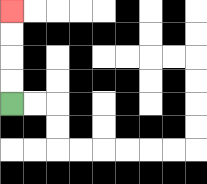{'start': '[0, 4]', 'end': '[0, 0]', 'path_directions': 'U,U,U,U', 'path_coordinates': '[[0, 4], [0, 3], [0, 2], [0, 1], [0, 0]]'}